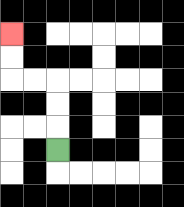{'start': '[2, 6]', 'end': '[0, 1]', 'path_directions': 'U,U,U,L,L,U,U', 'path_coordinates': '[[2, 6], [2, 5], [2, 4], [2, 3], [1, 3], [0, 3], [0, 2], [0, 1]]'}